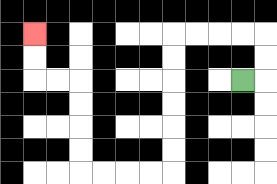{'start': '[10, 3]', 'end': '[1, 1]', 'path_directions': 'R,U,U,L,L,L,L,D,D,D,D,D,D,L,L,L,L,U,U,U,U,L,L,U,U', 'path_coordinates': '[[10, 3], [11, 3], [11, 2], [11, 1], [10, 1], [9, 1], [8, 1], [7, 1], [7, 2], [7, 3], [7, 4], [7, 5], [7, 6], [7, 7], [6, 7], [5, 7], [4, 7], [3, 7], [3, 6], [3, 5], [3, 4], [3, 3], [2, 3], [1, 3], [1, 2], [1, 1]]'}